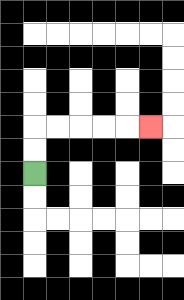{'start': '[1, 7]', 'end': '[6, 5]', 'path_directions': 'U,U,R,R,R,R,R', 'path_coordinates': '[[1, 7], [1, 6], [1, 5], [2, 5], [3, 5], [4, 5], [5, 5], [6, 5]]'}